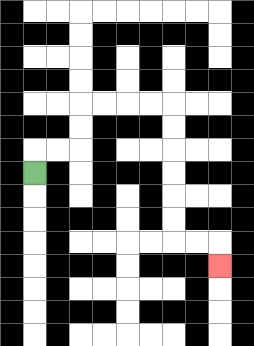{'start': '[1, 7]', 'end': '[9, 11]', 'path_directions': 'U,R,R,U,U,R,R,R,R,D,D,D,D,D,D,R,R,D', 'path_coordinates': '[[1, 7], [1, 6], [2, 6], [3, 6], [3, 5], [3, 4], [4, 4], [5, 4], [6, 4], [7, 4], [7, 5], [7, 6], [7, 7], [7, 8], [7, 9], [7, 10], [8, 10], [9, 10], [9, 11]]'}